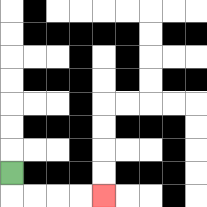{'start': '[0, 7]', 'end': '[4, 8]', 'path_directions': 'D,R,R,R,R', 'path_coordinates': '[[0, 7], [0, 8], [1, 8], [2, 8], [3, 8], [4, 8]]'}